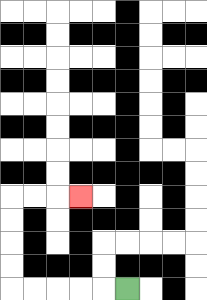{'start': '[5, 12]', 'end': '[3, 8]', 'path_directions': 'L,L,L,L,L,U,U,U,U,R,R,R', 'path_coordinates': '[[5, 12], [4, 12], [3, 12], [2, 12], [1, 12], [0, 12], [0, 11], [0, 10], [0, 9], [0, 8], [1, 8], [2, 8], [3, 8]]'}